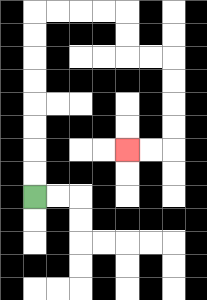{'start': '[1, 8]', 'end': '[5, 6]', 'path_directions': 'U,U,U,U,U,U,U,U,R,R,R,R,D,D,R,R,D,D,D,D,L,L', 'path_coordinates': '[[1, 8], [1, 7], [1, 6], [1, 5], [1, 4], [1, 3], [1, 2], [1, 1], [1, 0], [2, 0], [3, 0], [4, 0], [5, 0], [5, 1], [5, 2], [6, 2], [7, 2], [7, 3], [7, 4], [7, 5], [7, 6], [6, 6], [5, 6]]'}